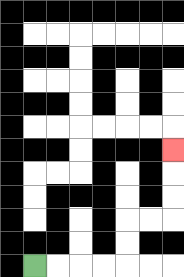{'start': '[1, 11]', 'end': '[7, 6]', 'path_directions': 'R,R,R,R,U,U,R,R,U,U,U', 'path_coordinates': '[[1, 11], [2, 11], [3, 11], [4, 11], [5, 11], [5, 10], [5, 9], [6, 9], [7, 9], [7, 8], [7, 7], [7, 6]]'}